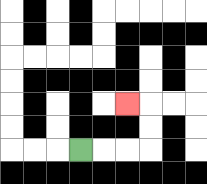{'start': '[3, 6]', 'end': '[5, 4]', 'path_directions': 'R,R,R,U,U,L', 'path_coordinates': '[[3, 6], [4, 6], [5, 6], [6, 6], [6, 5], [6, 4], [5, 4]]'}